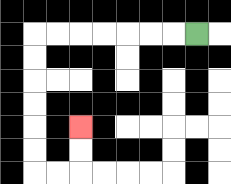{'start': '[8, 1]', 'end': '[3, 5]', 'path_directions': 'L,L,L,L,L,L,L,D,D,D,D,D,D,R,R,U,U', 'path_coordinates': '[[8, 1], [7, 1], [6, 1], [5, 1], [4, 1], [3, 1], [2, 1], [1, 1], [1, 2], [1, 3], [1, 4], [1, 5], [1, 6], [1, 7], [2, 7], [3, 7], [3, 6], [3, 5]]'}